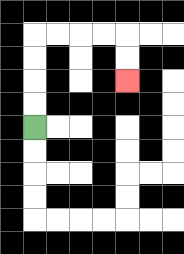{'start': '[1, 5]', 'end': '[5, 3]', 'path_directions': 'U,U,U,U,R,R,R,R,D,D', 'path_coordinates': '[[1, 5], [1, 4], [1, 3], [1, 2], [1, 1], [2, 1], [3, 1], [4, 1], [5, 1], [5, 2], [5, 3]]'}